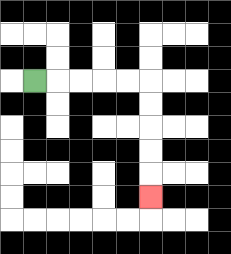{'start': '[1, 3]', 'end': '[6, 8]', 'path_directions': 'R,R,R,R,R,D,D,D,D,D', 'path_coordinates': '[[1, 3], [2, 3], [3, 3], [4, 3], [5, 3], [6, 3], [6, 4], [6, 5], [6, 6], [6, 7], [6, 8]]'}